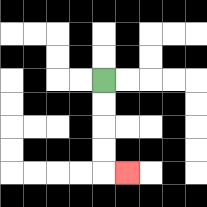{'start': '[4, 3]', 'end': '[5, 7]', 'path_directions': 'D,D,D,D,R', 'path_coordinates': '[[4, 3], [4, 4], [4, 5], [4, 6], [4, 7], [5, 7]]'}